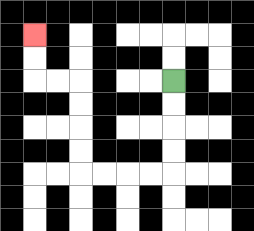{'start': '[7, 3]', 'end': '[1, 1]', 'path_directions': 'D,D,D,D,L,L,L,L,U,U,U,U,L,L,U,U', 'path_coordinates': '[[7, 3], [7, 4], [7, 5], [7, 6], [7, 7], [6, 7], [5, 7], [4, 7], [3, 7], [3, 6], [3, 5], [3, 4], [3, 3], [2, 3], [1, 3], [1, 2], [1, 1]]'}